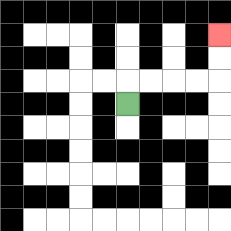{'start': '[5, 4]', 'end': '[9, 1]', 'path_directions': 'U,R,R,R,R,U,U', 'path_coordinates': '[[5, 4], [5, 3], [6, 3], [7, 3], [8, 3], [9, 3], [9, 2], [9, 1]]'}